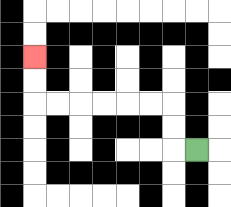{'start': '[8, 6]', 'end': '[1, 2]', 'path_directions': 'L,U,U,L,L,L,L,L,L,U,U', 'path_coordinates': '[[8, 6], [7, 6], [7, 5], [7, 4], [6, 4], [5, 4], [4, 4], [3, 4], [2, 4], [1, 4], [1, 3], [1, 2]]'}